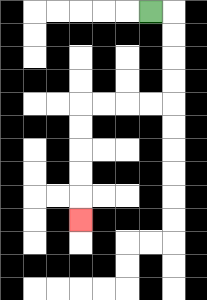{'start': '[6, 0]', 'end': '[3, 9]', 'path_directions': 'R,D,D,D,D,L,L,L,L,D,D,D,D,D', 'path_coordinates': '[[6, 0], [7, 0], [7, 1], [7, 2], [7, 3], [7, 4], [6, 4], [5, 4], [4, 4], [3, 4], [3, 5], [3, 6], [3, 7], [3, 8], [3, 9]]'}